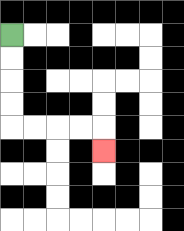{'start': '[0, 1]', 'end': '[4, 6]', 'path_directions': 'D,D,D,D,R,R,R,R,D', 'path_coordinates': '[[0, 1], [0, 2], [0, 3], [0, 4], [0, 5], [1, 5], [2, 5], [3, 5], [4, 5], [4, 6]]'}